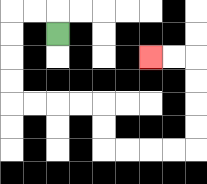{'start': '[2, 1]', 'end': '[6, 2]', 'path_directions': 'U,L,L,D,D,D,D,R,R,R,R,D,D,R,R,R,R,U,U,U,U,L,L', 'path_coordinates': '[[2, 1], [2, 0], [1, 0], [0, 0], [0, 1], [0, 2], [0, 3], [0, 4], [1, 4], [2, 4], [3, 4], [4, 4], [4, 5], [4, 6], [5, 6], [6, 6], [7, 6], [8, 6], [8, 5], [8, 4], [8, 3], [8, 2], [7, 2], [6, 2]]'}